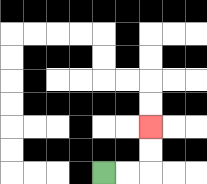{'start': '[4, 7]', 'end': '[6, 5]', 'path_directions': 'R,R,U,U', 'path_coordinates': '[[4, 7], [5, 7], [6, 7], [6, 6], [6, 5]]'}